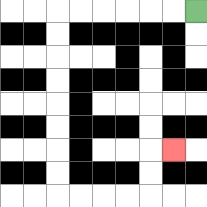{'start': '[8, 0]', 'end': '[7, 6]', 'path_directions': 'L,L,L,L,L,L,D,D,D,D,D,D,D,D,R,R,R,R,U,U,R', 'path_coordinates': '[[8, 0], [7, 0], [6, 0], [5, 0], [4, 0], [3, 0], [2, 0], [2, 1], [2, 2], [2, 3], [2, 4], [2, 5], [2, 6], [2, 7], [2, 8], [3, 8], [4, 8], [5, 8], [6, 8], [6, 7], [6, 6], [7, 6]]'}